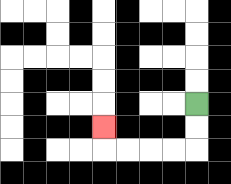{'start': '[8, 4]', 'end': '[4, 5]', 'path_directions': 'D,D,L,L,L,L,U', 'path_coordinates': '[[8, 4], [8, 5], [8, 6], [7, 6], [6, 6], [5, 6], [4, 6], [4, 5]]'}